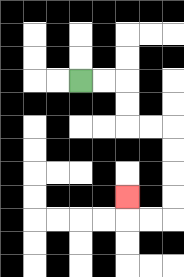{'start': '[3, 3]', 'end': '[5, 8]', 'path_directions': 'R,R,D,D,R,R,D,D,D,D,L,L,U', 'path_coordinates': '[[3, 3], [4, 3], [5, 3], [5, 4], [5, 5], [6, 5], [7, 5], [7, 6], [7, 7], [7, 8], [7, 9], [6, 9], [5, 9], [5, 8]]'}